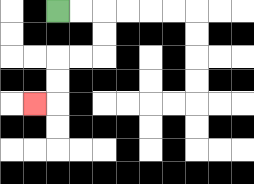{'start': '[2, 0]', 'end': '[1, 4]', 'path_directions': 'R,R,D,D,L,L,D,D,L', 'path_coordinates': '[[2, 0], [3, 0], [4, 0], [4, 1], [4, 2], [3, 2], [2, 2], [2, 3], [2, 4], [1, 4]]'}